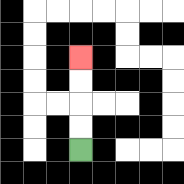{'start': '[3, 6]', 'end': '[3, 2]', 'path_directions': 'U,U,U,U', 'path_coordinates': '[[3, 6], [3, 5], [3, 4], [3, 3], [3, 2]]'}